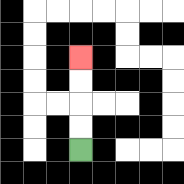{'start': '[3, 6]', 'end': '[3, 2]', 'path_directions': 'U,U,U,U', 'path_coordinates': '[[3, 6], [3, 5], [3, 4], [3, 3], [3, 2]]'}